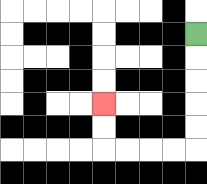{'start': '[8, 1]', 'end': '[4, 4]', 'path_directions': 'D,D,D,D,D,L,L,L,L,U,U', 'path_coordinates': '[[8, 1], [8, 2], [8, 3], [8, 4], [8, 5], [8, 6], [7, 6], [6, 6], [5, 6], [4, 6], [4, 5], [4, 4]]'}